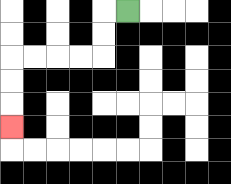{'start': '[5, 0]', 'end': '[0, 5]', 'path_directions': 'L,D,D,L,L,L,L,D,D,D', 'path_coordinates': '[[5, 0], [4, 0], [4, 1], [4, 2], [3, 2], [2, 2], [1, 2], [0, 2], [0, 3], [0, 4], [0, 5]]'}